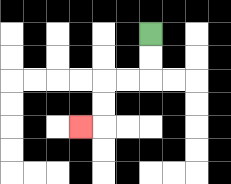{'start': '[6, 1]', 'end': '[3, 5]', 'path_directions': 'D,D,L,L,D,D,L', 'path_coordinates': '[[6, 1], [6, 2], [6, 3], [5, 3], [4, 3], [4, 4], [4, 5], [3, 5]]'}